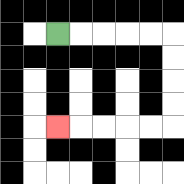{'start': '[2, 1]', 'end': '[2, 5]', 'path_directions': 'R,R,R,R,R,D,D,D,D,L,L,L,L,L', 'path_coordinates': '[[2, 1], [3, 1], [4, 1], [5, 1], [6, 1], [7, 1], [7, 2], [7, 3], [7, 4], [7, 5], [6, 5], [5, 5], [4, 5], [3, 5], [2, 5]]'}